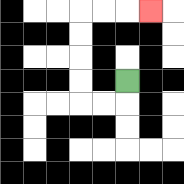{'start': '[5, 3]', 'end': '[6, 0]', 'path_directions': 'D,L,L,U,U,U,U,R,R,R', 'path_coordinates': '[[5, 3], [5, 4], [4, 4], [3, 4], [3, 3], [3, 2], [3, 1], [3, 0], [4, 0], [5, 0], [6, 0]]'}